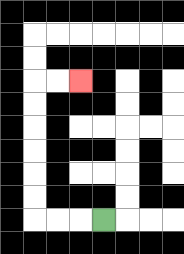{'start': '[4, 9]', 'end': '[3, 3]', 'path_directions': 'L,L,L,U,U,U,U,U,U,R,R', 'path_coordinates': '[[4, 9], [3, 9], [2, 9], [1, 9], [1, 8], [1, 7], [1, 6], [1, 5], [1, 4], [1, 3], [2, 3], [3, 3]]'}